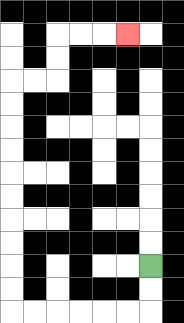{'start': '[6, 11]', 'end': '[5, 1]', 'path_directions': 'D,D,L,L,L,L,L,L,U,U,U,U,U,U,U,U,U,U,R,R,U,U,R,R,R', 'path_coordinates': '[[6, 11], [6, 12], [6, 13], [5, 13], [4, 13], [3, 13], [2, 13], [1, 13], [0, 13], [0, 12], [0, 11], [0, 10], [0, 9], [0, 8], [0, 7], [0, 6], [0, 5], [0, 4], [0, 3], [1, 3], [2, 3], [2, 2], [2, 1], [3, 1], [4, 1], [5, 1]]'}